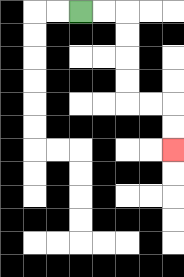{'start': '[3, 0]', 'end': '[7, 6]', 'path_directions': 'R,R,D,D,D,D,R,R,D,D', 'path_coordinates': '[[3, 0], [4, 0], [5, 0], [5, 1], [5, 2], [5, 3], [5, 4], [6, 4], [7, 4], [7, 5], [7, 6]]'}